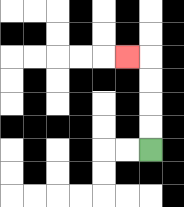{'start': '[6, 6]', 'end': '[5, 2]', 'path_directions': 'U,U,U,U,L', 'path_coordinates': '[[6, 6], [6, 5], [6, 4], [6, 3], [6, 2], [5, 2]]'}